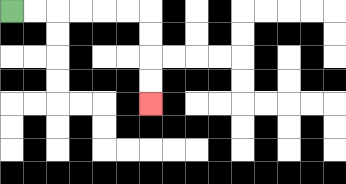{'start': '[0, 0]', 'end': '[6, 4]', 'path_directions': 'R,R,R,R,R,R,D,D,D,D', 'path_coordinates': '[[0, 0], [1, 0], [2, 0], [3, 0], [4, 0], [5, 0], [6, 0], [6, 1], [6, 2], [6, 3], [6, 4]]'}